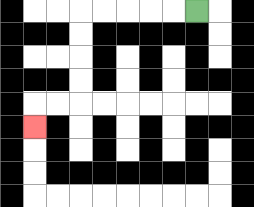{'start': '[8, 0]', 'end': '[1, 5]', 'path_directions': 'L,L,L,L,L,D,D,D,D,L,L,D', 'path_coordinates': '[[8, 0], [7, 0], [6, 0], [5, 0], [4, 0], [3, 0], [3, 1], [3, 2], [3, 3], [3, 4], [2, 4], [1, 4], [1, 5]]'}